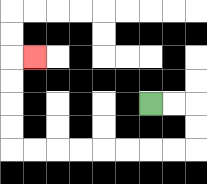{'start': '[6, 4]', 'end': '[1, 2]', 'path_directions': 'R,R,D,D,L,L,L,L,L,L,L,L,U,U,U,U,R', 'path_coordinates': '[[6, 4], [7, 4], [8, 4], [8, 5], [8, 6], [7, 6], [6, 6], [5, 6], [4, 6], [3, 6], [2, 6], [1, 6], [0, 6], [0, 5], [0, 4], [0, 3], [0, 2], [1, 2]]'}